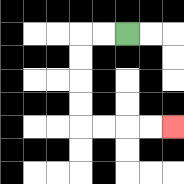{'start': '[5, 1]', 'end': '[7, 5]', 'path_directions': 'L,L,D,D,D,D,R,R,R,R', 'path_coordinates': '[[5, 1], [4, 1], [3, 1], [3, 2], [3, 3], [3, 4], [3, 5], [4, 5], [5, 5], [6, 5], [7, 5]]'}